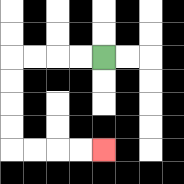{'start': '[4, 2]', 'end': '[4, 6]', 'path_directions': 'L,L,L,L,D,D,D,D,R,R,R,R', 'path_coordinates': '[[4, 2], [3, 2], [2, 2], [1, 2], [0, 2], [0, 3], [0, 4], [0, 5], [0, 6], [1, 6], [2, 6], [3, 6], [4, 6]]'}